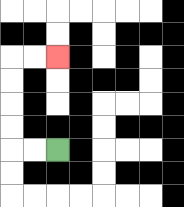{'start': '[2, 6]', 'end': '[2, 2]', 'path_directions': 'L,L,U,U,U,U,R,R', 'path_coordinates': '[[2, 6], [1, 6], [0, 6], [0, 5], [0, 4], [0, 3], [0, 2], [1, 2], [2, 2]]'}